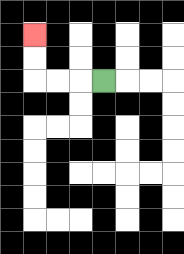{'start': '[4, 3]', 'end': '[1, 1]', 'path_directions': 'L,L,L,U,U', 'path_coordinates': '[[4, 3], [3, 3], [2, 3], [1, 3], [1, 2], [1, 1]]'}